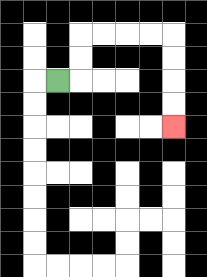{'start': '[2, 3]', 'end': '[7, 5]', 'path_directions': 'R,U,U,R,R,R,R,D,D,D,D', 'path_coordinates': '[[2, 3], [3, 3], [3, 2], [3, 1], [4, 1], [5, 1], [6, 1], [7, 1], [7, 2], [7, 3], [7, 4], [7, 5]]'}